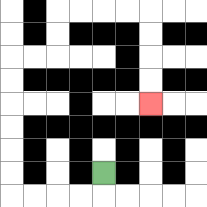{'start': '[4, 7]', 'end': '[6, 4]', 'path_directions': 'D,L,L,L,L,U,U,U,U,U,U,R,R,U,U,R,R,R,R,D,D,D,D', 'path_coordinates': '[[4, 7], [4, 8], [3, 8], [2, 8], [1, 8], [0, 8], [0, 7], [0, 6], [0, 5], [0, 4], [0, 3], [0, 2], [1, 2], [2, 2], [2, 1], [2, 0], [3, 0], [4, 0], [5, 0], [6, 0], [6, 1], [6, 2], [6, 3], [6, 4]]'}